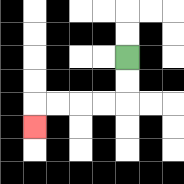{'start': '[5, 2]', 'end': '[1, 5]', 'path_directions': 'D,D,L,L,L,L,D', 'path_coordinates': '[[5, 2], [5, 3], [5, 4], [4, 4], [3, 4], [2, 4], [1, 4], [1, 5]]'}